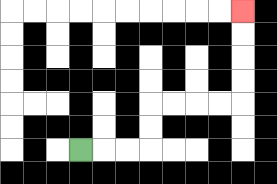{'start': '[3, 6]', 'end': '[10, 0]', 'path_directions': 'R,R,R,U,U,R,R,R,R,U,U,U,U', 'path_coordinates': '[[3, 6], [4, 6], [5, 6], [6, 6], [6, 5], [6, 4], [7, 4], [8, 4], [9, 4], [10, 4], [10, 3], [10, 2], [10, 1], [10, 0]]'}